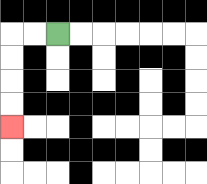{'start': '[2, 1]', 'end': '[0, 5]', 'path_directions': 'L,L,D,D,D,D', 'path_coordinates': '[[2, 1], [1, 1], [0, 1], [0, 2], [0, 3], [0, 4], [0, 5]]'}